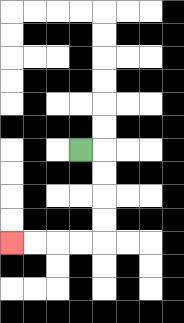{'start': '[3, 6]', 'end': '[0, 10]', 'path_directions': 'R,D,D,D,D,L,L,L,L', 'path_coordinates': '[[3, 6], [4, 6], [4, 7], [4, 8], [4, 9], [4, 10], [3, 10], [2, 10], [1, 10], [0, 10]]'}